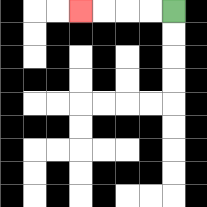{'start': '[7, 0]', 'end': '[3, 0]', 'path_directions': 'L,L,L,L', 'path_coordinates': '[[7, 0], [6, 0], [5, 0], [4, 0], [3, 0]]'}